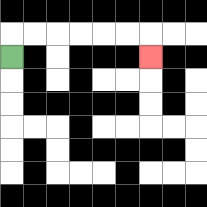{'start': '[0, 2]', 'end': '[6, 2]', 'path_directions': 'U,R,R,R,R,R,R,D', 'path_coordinates': '[[0, 2], [0, 1], [1, 1], [2, 1], [3, 1], [4, 1], [5, 1], [6, 1], [6, 2]]'}